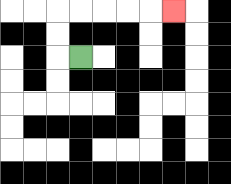{'start': '[3, 2]', 'end': '[7, 0]', 'path_directions': 'L,U,U,R,R,R,R,R', 'path_coordinates': '[[3, 2], [2, 2], [2, 1], [2, 0], [3, 0], [4, 0], [5, 0], [6, 0], [7, 0]]'}